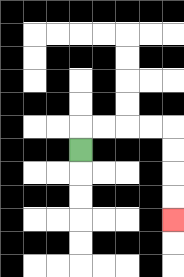{'start': '[3, 6]', 'end': '[7, 9]', 'path_directions': 'U,R,R,R,R,D,D,D,D', 'path_coordinates': '[[3, 6], [3, 5], [4, 5], [5, 5], [6, 5], [7, 5], [7, 6], [7, 7], [7, 8], [7, 9]]'}